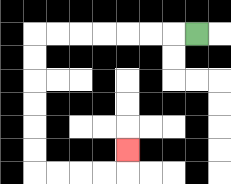{'start': '[8, 1]', 'end': '[5, 6]', 'path_directions': 'L,L,L,L,L,L,L,D,D,D,D,D,D,R,R,R,R,U', 'path_coordinates': '[[8, 1], [7, 1], [6, 1], [5, 1], [4, 1], [3, 1], [2, 1], [1, 1], [1, 2], [1, 3], [1, 4], [1, 5], [1, 6], [1, 7], [2, 7], [3, 7], [4, 7], [5, 7], [5, 6]]'}